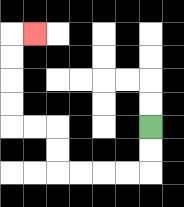{'start': '[6, 5]', 'end': '[1, 1]', 'path_directions': 'D,D,L,L,L,L,U,U,L,L,U,U,U,U,R', 'path_coordinates': '[[6, 5], [6, 6], [6, 7], [5, 7], [4, 7], [3, 7], [2, 7], [2, 6], [2, 5], [1, 5], [0, 5], [0, 4], [0, 3], [0, 2], [0, 1], [1, 1]]'}